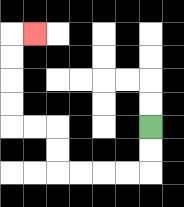{'start': '[6, 5]', 'end': '[1, 1]', 'path_directions': 'D,D,L,L,L,L,U,U,L,L,U,U,U,U,R', 'path_coordinates': '[[6, 5], [6, 6], [6, 7], [5, 7], [4, 7], [3, 7], [2, 7], [2, 6], [2, 5], [1, 5], [0, 5], [0, 4], [0, 3], [0, 2], [0, 1], [1, 1]]'}